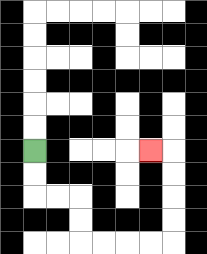{'start': '[1, 6]', 'end': '[6, 6]', 'path_directions': 'D,D,R,R,D,D,R,R,R,R,U,U,U,U,L', 'path_coordinates': '[[1, 6], [1, 7], [1, 8], [2, 8], [3, 8], [3, 9], [3, 10], [4, 10], [5, 10], [6, 10], [7, 10], [7, 9], [7, 8], [7, 7], [7, 6], [6, 6]]'}